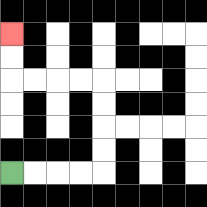{'start': '[0, 7]', 'end': '[0, 1]', 'path_directions': 'R,R,R,R,U,U,U,U,L,L,L,L,U,U', 'path_coordinates': '[[0, 7], [1, 7], [2, 7], [3, 7], [4, 7], [4, 6], [4, 5], [4, 4], [4, 3], [3, 3], [2, 3], [1, 3], [0, 3], [0, 2], [0, 1]]'}